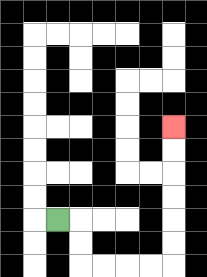{'start': '[2, 9]', 'end': '[7, 5]', 'path_directions': 'R,D,D,R,R,R,R,U,U,U,U,U,U', 'path_coordinates': '[[2, 9], [3, 9], [3, 10], [3, 11], [4, 11], [5, 11], [6, 11], [7, 11], [7, 10], [7, 9], [7, 8], [7, 7], [7, 6], [7, 5]]'}